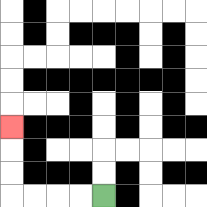{'start': '[4, 8]', 'end': '[0, 5]', 'path_directions': 'L,L,L,L,U,U,U', 'path_coordinates': '[[4, 8], [3, 8], [2, 8], [1, 8], [0, 8], [0, 7], [0, 6], [0, 5]]'}